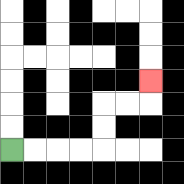{'start': '[0, 6]', 'end': '[6, 3]', 'path_directions': 'R,R,R,R,U,U,R,R,U', 'path_coordinates': '[[0, 6], [1, 6], [2, 6], [3, 6], [4, 6], [4, 5], [4, 4], [5, 4], [6, 4], [6, 3]]'}